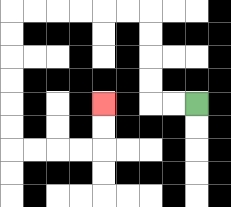{'start': '[8, 4]', 'end': '[4, 4]', 'path_directions': 'L,L,U,U,U,U,L,L,L,L,L,L,D,D,D,D,D,D,R,R,R,R,U,U', 'path_coordinates': '[[8, 4], [7, 4], [6, 4], [6, 3], [6, 2], [6, 1], [6, 0], [5, 0], [4, 0], [3, 0], [2, 0], [1, 0], [0, 0], [0, 1], [0, 2], [0, 3], [0, 4], [0, 5], [0, 6], [1, 6], [2, 6], [3, 6], [4, 6], [4, 5], [4, 4]]'}